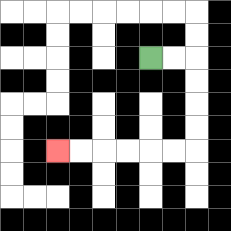{'start': '[6, 2]', 'end': '[2, 6]', 'path_directions': 'R,R,D,D,D,D,L,L,L,L,L,L', 'path_coordinates': '[[6, 2], [7, 2], [8, 2], [8, 3], [8, 4], [8, 5], [8, 6], [7, 6], [6, 6], [5, 6], [4, 6], [3, 6], [2, 6]]'}